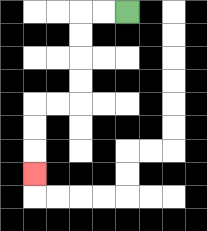{'start': '[5, 0]', 'end': '[1, 7]', 'path_directions': 'L,L,D,D,D,D,L,L,D,D,D', 'path_coordinates': '[[5, 0], [4, 0], [3, 0], [3, 1], [3, 2], [3, 3], [3, 4], [2, 4], [1, 4], [1, 5], [1, 6], [1, 7]]'}